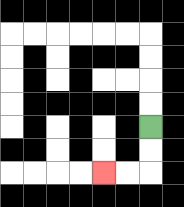{'start': '[6, 5]', 'end': '[4, 7]', 'path_directions': 'D,D,L,L', 'path_coordinates': '[[6, 5], [6, 6], [6, 7], [5, 7], [4, 7]]'}